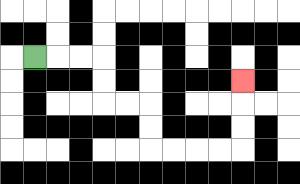{'start': '[1, 2]', 'end': '[10, 3]', 'path_directions': 'R,R,R,D,D,R,R,D,D,R,R,R,R,U,U,U', 'path_coordinates': '[[1, 2], [2, 2], [3, 2], [4, 2], [4, 3], [4, 4], [5, 4], [6, 4], [6, 5], [6, 6], [7, 6], [8, 6], [9, 6], [10, 6], [10, 5], [10, 4], [10, 3]]'}